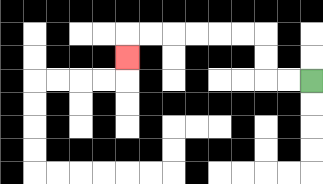{'start': '[13, 3]', 'end': '[5, 2]', 'path_directions': 'L,L,U,U,L,L,L,L,L,L,D', 'path_coordinates': '[[13, 3], [12, 3], [11, 3], [11, 2], [11, 1], [10, 1], [9, 1], [8, 1], [7, 1], [6, 1], [5, 1], [5, 2]]'}